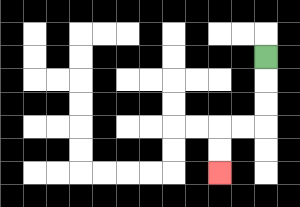{'start': '[11, 2]', 'end': '[9, 7]', 'path_directions': 'D,D,D,L,L,D,D', 'path_coordinates': '[[11, 2], [11, 3], [11, 4], [11, 5], [10, 5], [9, 5], [9, 6], [9, 7]]'}